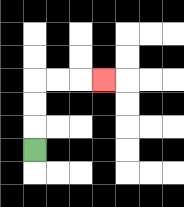{'start': '[1, 6]', 'end': '[4, 3]', 'path_directions': 'U,U,U,R,R,R', 'path_coordinates': '[[1, 6], [1, 5], [1, 4], [1, 3], [2, 3], [3, 3], [4, 3]]'}